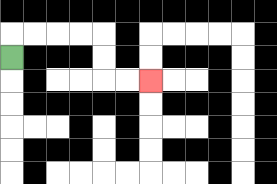{'start': '[0, 2]', 'end': '[6, 3]', 'path_directions': 'U,R,R,R,R,D,D,R,R', 'path_coordinates': '[[0, 2], [0, 1], [1, 1], [2, 1], [3, 1], [4, 1], [4, 2], [4, 3], [5, 3], [6, 3]]'}